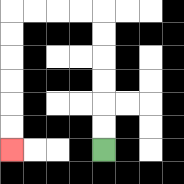{'start': '[4, 6]', 'end': '[0, 6]', 'path_directions': 'U,U,U,U,U,U,L,L,L,L,D,D,D,D,D,D', 'path_coordinates': '[[4, 6], [4, 5], [4, 4], [4, 3], [4, 2], [4, 1], [4, 0], [3, 0], [2, 0], [1, 0], [0, 0], [0, 1], [0, 2], [0, 3], [0, 4], [0, 5], [0, 6]]'}